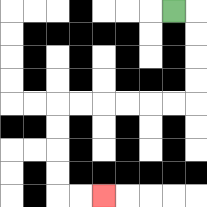{'start': '[7, 0]', 'end': '[4, 8]', 'path_directions': 'R,D,D,D,D,L,L,L,L,L,L,D,D,D,D,R,R', 'path_coordinates': '[[7, 0], [8, 0], [8, 1], [8, 2], [8, 3], [8, 4], [7, 4], [6, 4], [5, 4], [4, 4], [3, 4], [2, 4], [2, 5], [2, 6], [2, 7], [2, 8], [3, 8], [4, 8]]'}